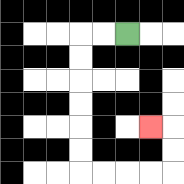{'start': '[5, 1]', 'end': '[6, 5]', 'path_directions': 'L,L,D,D,D,D,D,D,R,R,R,R,U,U,L', 'path_coordinates': '[[5, 1], [4, 1], [3, 1], [3, 2], [3, 3], [3, 4], [3, 5], [3, 6], [3, 7], [4, 7], [5, 7], [6, 7], [7, 7], [7, 6], [7, 5], [6, 5]]'}